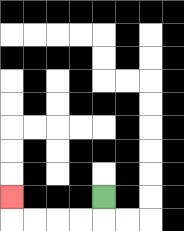{'start': '[4, 8]', 'end': '[0, 8]', 'path_directions': 'D,L,L,L,L,U', 'path_coordinates': '[[4, 8], [4, 9], [3, 9], [2, 9], [1, 9], [0, 9], [0, 8]]'}